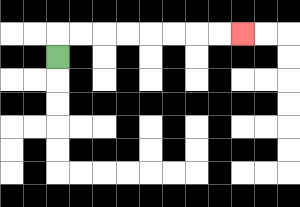{'start': '[2, 2]', 'end': '[10, 1]', 'path_directions': 'U,R,R,R,R,R,R,R,R', 'path_coordinates': '[[2, 2], [2, 1], [3, 1], [4, 1], [5, 1], [6, 1], [7, 1], [8, 1], [9, 1], [10, 1]]'}